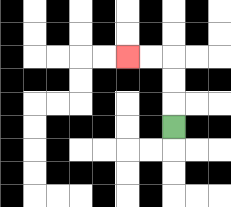{'start': '[7, 5]', 'end': '[5, 2]', 'path_directions': 'U,U,U,L,L', 'path_coordinates': '[[7, 5], [7, 4], [7, 3], [7, 2], [6, 2], [5, 2]]'}